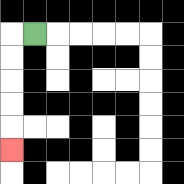{'start': '[1, 1]', 'end': '[0, 6]', 'path_directions': 'L,D,D,D,D,D', 'path_coordinates': '[[1, 1], [0, 1], [0, 2], [0, 3], [0, 4], [0, 5], [0, 6]]'}